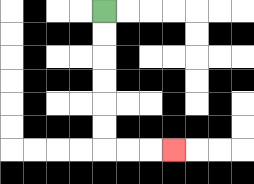{'start': '[4, 0]', 'end': '[7, 6]', 'path_directions': 'D,D,D,D,D,D,R,R,R', 'path_coordinates': '[[4, 0], [4, 1], [4, 2], [4, 3], [4, 4], [4, 5], [4, 6], [5, 6], [6, 6], [7, 6]]'}